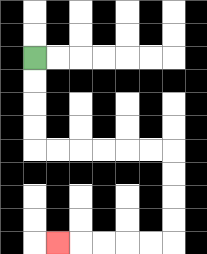{'start': '[1, 2]', 'end': '[2, 10]', 'path_directions': 'D,D,D,D,R,R,R,R,R,R,D,D,D,D,L,L,L,L,L', 'path_coordinates': '[[1, 2], [1, 3], [1, 4], [1, 5], [1, 6], [2, 6], [3, 6], [4, 6], [5, 6], [6, 6], [7, 6], [7, 7], [7, 8], [7, 9], [7, 10], [6, 10], [5, 10], [4, 10], [3, 10], [2, 10]]'}